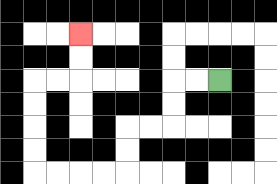{'start': '[9, 3]', 'end': '[3, 1]', 'path_directions': 'L,L,D,D,L,L,D,D,L,L,L,L,U,U,U,U,R,R,U,U', 'path_coordinates': '[[9, 3], [8, 3], [7, 3], [7, 4], [7, 5], [6, 5], [5, 5], [5, 6], [5, 7], [4, 7], [3, 7], [2, 7], [1, 7], [1, 6], [1, 5], [1, 4], [1, 3], [2, 3], [3, 3], [3, 2], [3, 1]]'}